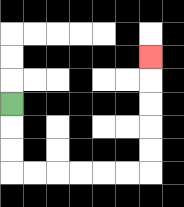{'start': '[0, 4]', 'end': '[6, 2]', 'path_directions': 'D,D,D,R,R,R,R,R,R,U,U,U,U,U', 'path_coordinates': '[[0, 4], [0, 5], [0, 6], [0, 7], [1, 7], [2, 7], [3, 7], [4, 7], [5, 7], [6, 7], [6, 6], [6, 5], [6, 4], [6, 3], [6, 2]]'}